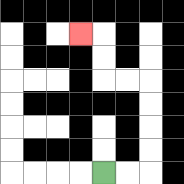{'start': '[4, 7]', 'end': '[3, 1]', 'path_directions': 'R,R,U,U,U,U,L,L,U,U,L', 'path_coordinates': '[[4, 7], [5, 7], [6, 7], [6, 6], [6, 5], [6, 4], [6, 3], [5, 3], [4, 3], [4, 2], [4, 1], [3, 1]]'}